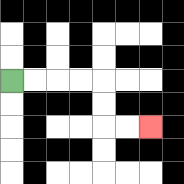{'start': '[0, 3]', 'end': '[6, 5]', 'path_directions': 'R,R,R,R,D,D,R,R', 'path_coordinates': '[[0, 3], [1, 3], [2, 3], [3, 3], [4, 3], [4, 4], [4, 5], [5, 5], [6, 5]]'}